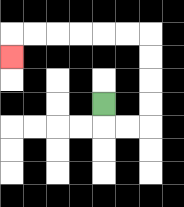{'start': '[4, 4]', 'end': '[0, 2]', 'path_directions': 'D,R,R,U,U,U,U,L,L,L,L,L,L,D', 'path_coordinates': '[[4, 4], [4, 5], [5, 5], [6, 5], [6, 4], [6, 3], [6, 2], [6, 1], [5, 1], [4, 1], [3, 1], [2, 1], [1, 1], [0, 1], [0, 2]]'}